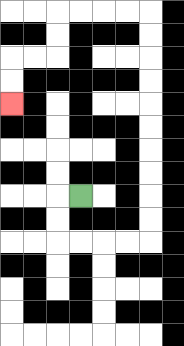{'start': '[3, 8]', 'end': '[0, 4]', 'path_directions': 'L,D,D,R,R,R,R,U,U,U,U,U,U,U,U,U,U,L,L,L,L,D,D,L,L,D,D', 'path_coordinates': '[[3, 8], [2, 8], [2, 9], [2, 10], [3, 10], [4, 10], [5, 10], [6, 10], [6, 9], [6, 8], [6, 7], [6, 6], [6, 5], [6, 4], [6, 3], [6, 2], [6, 1], [6, 0], [5, 0], [4, 0], [3, 0], [2, 0], [2, 1], [2, 2], [1, 2], [0, 2], [0, 3], [0, 4]]'}